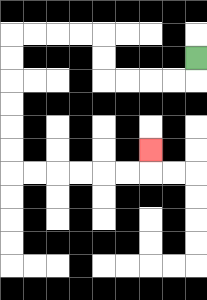{'start': '[8, 2]', 'end': '[6, 6]', 'path_directions': 'D,L,L,L,L,U,U,L,L,L,L,D,D,D,D,D,D,R,R,R,R,R,R,U', 'path_coordinates': '[[8, 2], [8, 3], [7, 3], [6, 3], [5, 3], [4, 3], [4, 2], [4, 1], [3, 1], [2, 1], [1, 1], [0, 1], [0, 2], [0, 3], [0, 4], [0, 5], [0, 6], [0, 7], [1, 7], [2, 7], [3, 7], [4, 7], [5, 7], [6, 7], [6, 6]]'}